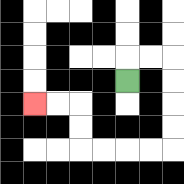{'start': '[5, 3]', 'end': '[1, 4]', 'path_directions': 'U,R,R,D,D,D,D,L,L,L,L,U,U,L,L', 'path_coordinates': '[[5, 3], [5, 2], [6, 2], [7, 2], [7, 3], [7, 4], [7, 5], [7, 6], [6, 6], [5, 6], [4, 6], [3, 6], [3, 5], [3, 4], [2, 4], [1, 4]]'}